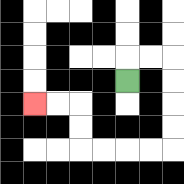{'start': '[5, 3]', 'end': '[1, 4]', 'path_directions': 'U,R,R,D,D,D,D,L,L,L,L,U,U,L,L', 'path_coordinates': '[[5, 3], [5, 2], [6, 2], [7, 2], [7, 3], [7, 4], [7, 5], [7, 6], [6, 6], [5, 6], [4, 6], [3, 6], [3, 5], [3, 4], [2, 4], [1, 4]]'}